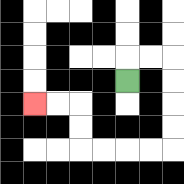{'start': '[5, 3]', 'end': '[1, 4]', 'path_directions': 'U,R,R,D,D,D,D,L,L,L,L,U,U,L,L', 'path_coordinates': '[[5, 3], [5, 2], [6, 2], [7, 2], [7, 3], [7, 4], [7, 5], [7, 6], [6, 6], [5, 6], [4, 6], [3, 6], [3, 5], [3, 4], [2, 4], [1, 4]]'}